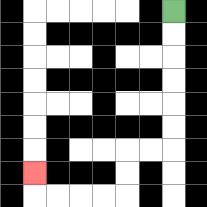{'start': '[7, 0]', 'end': '[1, 7]', 'path_directions': 'D,D,D,D,D,D,L,L,D,D,L,L,L,L,U', 'path_coordinates': '[[7, 0], [7, 1], [7, 2], [7, 3], [7, 4], [7, 5], [7, 6], [6, 6], [5, 6], [5, 7], [5, 8], [4, 8], [3, 8], [2, 8], [1, 8], [1, 7]]'}